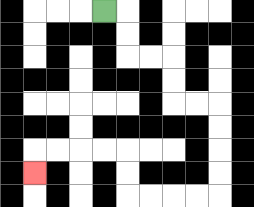{'start': '[4, 0]', 'end': '[1, 7]', 'path_directions': 'R,D,D,R,R,D,D,R,R,D,D,D,D,L,L,L,L,U,U,L,L,L,L,D', 'path_coordinates': '[[4, 0], [5, 0], [5, 1], [5, 2], [6, 2], [7, 2], [7, 3], [7, 4], [8, 4], [9, 4], [9, 5], [9, 6], [9, 7], [9, 8], [8, 8], [7, 8], [6, 8], [5, 8], [5, 7], [5, 6], [4, 6], [3, 6], [2, 6], [1, 6], [1, 7]]'}